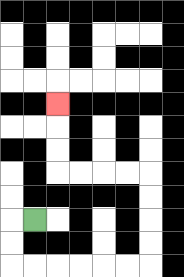{'start': '[1, 9]', 'end': '[2, 4]', 'path_directions': 'L,D,D,R,R,R,R,R,R,U,U,U,U,L,L,L,L,U,U,U', 'path_coordinates': '[[1, 9], [0, 9], [0, 10], [0, 11], [1, 11], [2, 11], [3, 11], [4, 11], [5, 11], [6, 11], [6, 10], [6, 9], [6, 8], [6, 7], [5, 7], [4, 7], [3, 7], [2, 7], [2, 6], [2, 5], [2, 4]]'}